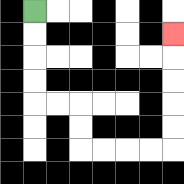{'start': '[1, 0]', 'end': '[7, 1]', 'path_directions': 'D,D,D,D,R,R,D,D,R,R,R,R,U,U,U,U,U', 'path_coordinates': '[[1, 0], [1, 1], [1, 2], [1, 3], [1, 4], [2, 4], [3, 4], [3, 5], [3, 6], [4, 6], [5, 6], [6, 6], [7, 6], [7, 5], [7, 4], [7, 3], [7, 2], [7, 1]]'}